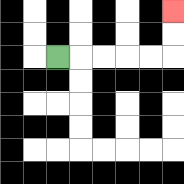{'start': '[2, 2]', 'end': '[7, 0]', 'path_directions': 'R,R,R,R,R,U,U', 'path_coordinates': '[[2, 2], [3, 2], [4, 2], [5, 2], [6, 2], [7, 2], [7, 1], [7, 0]]'}